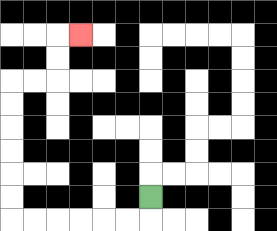{'start': '[6, 8]', 'end': '[3, 1]', 'path_directions': 'D,L,L,L,L,L,L,U,U,U,U,U,U,R,R,U,U,R', 'path_coordinates': '[[6, 8], [6, 9], [5, 9], [4, 9], [3, 9], [2, 9], [1, 9], [0, 9], [0, 8], [0, 7], [0, 6], [0, 5], [0, 4], [0, 3], [1, 3], [2, 3], [2, 2], [2, 1], [3, 1]]'}